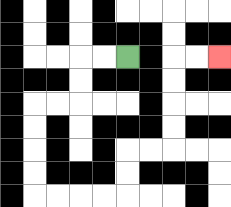{'start': '[5, 2]', 'end': '[9, 2]', 'path_directions': 'L,L,D,D,L,L,D,D,D,D,R,R,R,R,U,U,R,R,U,U,U,U,R,R', 'path_coordinates': '[[5, 2], [4, 2], [3, 2], [3, 3], [3, 4], [2, 4], [1, 4], [1, 5], [1, 6], [1, 7], [1, 8], [2, 8], [3, 8], [4, 8], [5, 8], [5, 7], [5, 6], [6, 6], [7, 6], [7, 5], [7, 4], [7, 3], [7, 2], [8, 2], [9, 2]]'}